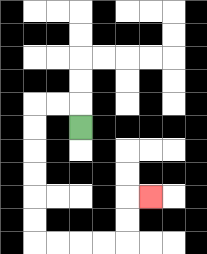{'start': '[3, 5]', 'end': '[6, 8]', 'path_directions': 'U,L,L,D,D,D,D,D,D,R,R,R,R,U,U,R', 'path_coordinates': '[[3, 5], [3, 4], [2, 4], [1, 4], [1, 5], [1, 6], [1, 7], [1, 8], [1, 9], [1, 10], [2, 10], [3, 10], [4, 10], [5, 10], [5, 9], [5, 8], [6, 8]]'}